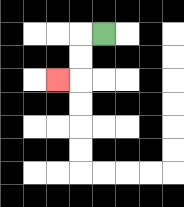{'start': '[4, 1]', 'end': '[2, 3]', 'path_directions': 'L,D,D,L', 'path_coordinates': '[[4, 1], [3, 1], [3, 2], [3, 3], [2, 3]]'}